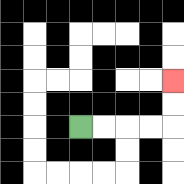{'start': '[3, 5]', 'end': '[7, 3]', 'path_directions': 'R,R,R,R,U,U', 'path_coordinates': '[[3, 5], [4, 5], [5, 5], [6, 5], [7, 5], [7, 4], [7, 3]]'}